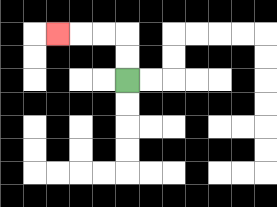{'start': '[5, 3]', 'end': '[2, 1]', 'path_directions': 'U,U,L,L,L', 'path_coordinates': '[[5, 3], [5, 2], [5, 1], [4, 1], [3, 1], [2, 1]]'}